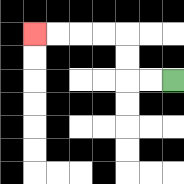{'start': '[7, 3]', 'end': '[1, 1]', 'path_directions': 'L,L,U,U,L,L,L,L', 'path_coordinates': '[[7, 3], [6, 3], [5, 3], [5, 2], [5, 1], [4, 1], [3, 1], [2, 1], [1, 1]]'}